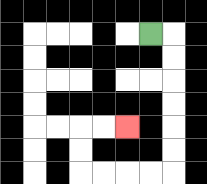{'start': '[6, 1]', 'end': '[5, 5]', 'path_directions': 'R,D,D,D,D,D,D,L,L,L,L,U,U,R,R', 'path_coordinates': '[[6, 1], [7, 1], [7, 2], [7, 3], [7, 4], [7, 5], [7, 6], [7, 7], [6, 7], [5, 7], [4, 7], [3, 7], [3, 6], [3, 5], [4, 5], [5, 5]]'}